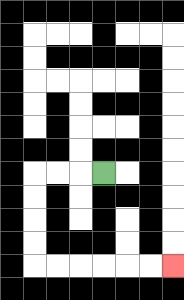{'start': '[4, 7]', 'end': '[7, 11]', 'path_directions': 'L,L,L,D,D,D,D,R,R,R,R,R,R', 'path_coordinates': '[[4, 7], [3, 7], [2, 7], [1, 7], [1, 8], [1, 9], [1, 10], [1, 11], [2, 11], [3, 11], [4, 11], [5, 11], [6, 11], [7, 11]]'}